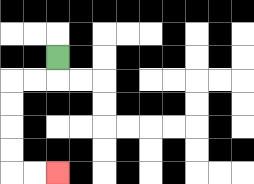{'start': '[2, 2]', 'end': '[2, 7]', 'path_directions': 'D,L,L,D,D,D,D,R,R', 'path_coordinates': '[[2, 2], [2, 3], [1, 3], [0, 3], [0, 4], [0, 5], [0, 6], [0, 7], [1, 7], [2, 7]]'}